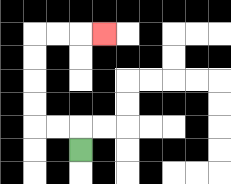{'start': '[3, 6]', 'end': '[4, 1]', 'path_directions': 'U,L,L,U,U,U,U,R,R,R', 'path_coordinates': '[[3, 6], [3, 5], [2, 5], [1, 5], [1, 4], [1, 3], [1, 2], [1, 1], [2, 1], [3, 1], [4, 1]]'}